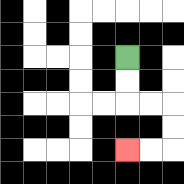{'start': '[5, 2]', 'end': '[5, 6]', 'path_directions': 'D,D,R,R,D,D,L,L', 'path_coordinates': '[[5, 2], [5, 3], [5, 4], [6, 4], [7, 4], [7, 5], [7, 6], [6, 6], [5, 6]]'}